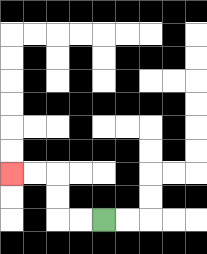{'start': '[4, 9]', 'end': '[0, 7]', 'path_directions': 'L,L,U,U,L,L', 'path_coordinates': '[[4, 9], [3, 9], [2, 9], [2, 8], [2, 7], [1, 7], [0, 7]]'}